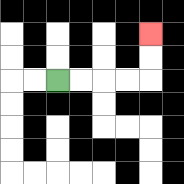{'start': '[2, 3]', 'end': '[6, 1]', 'path_directions': 'R,R,R,R,U,U', 'path_coordinates': '[[2, 3], [3, 3], [4, 3], [5, 3], [6, 3], [6, 2], [6, 1]]'}